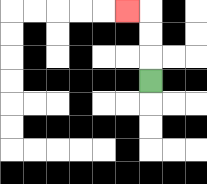{'start': '[6, 3]', 'end': '[5, 0]', 'path_directions': 'U,U,U,L', 'path_coordinates': '[[6, 3], [6, 2], [6, 1], [6, 0], [5, 0]]'}